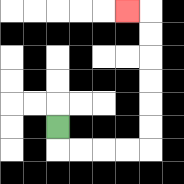{'start': '[2, 5]', 'end': '[5, 0]', 'path_directions': 'D,R,R,R,R,U,U,U,U,U,U,L', 'path_coordinates': '[[2, 5], [2, 6], [3, 6], [4, 6], [5, 6], [6, 6], [6, 5], [6, 4], [6, 3], [6, 2], [6, 1], [6, 0], [5, 0]]'}